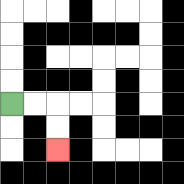{'start': '[0, 4]', 'end': '[2, 6]', 'path_directions': 'R,R,D,D', 'path_coordinates': '[[0, 4], [1, 4], [2, 4], [2, 5], [2, 6]]'}